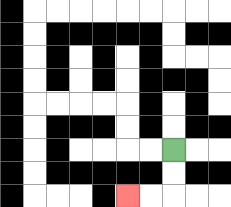{'start': '[7, 6]', 'end': '[5, 8]', 'path_directions': 'D,D,L,L', 'path_coordinates': '[[7, 6], [7, 7], [7, 8], [6, 8], [5, 8]]'}